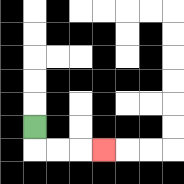{'start': '[1, 5]', 'end': '[4, 6]', 'path_directions': 'D,R,R,R', 'path_coordinates': '[[1, 5], [1, 6], [2, 6], [3, 6], [4, 6]]'}